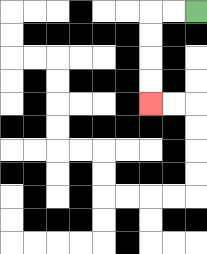{'start': '[8, 0]', 'end': '[6, 4]', 'path_directions': 'L,L,D,D,D,D', 'path_coordinates': '[[8, 0], [7, 0], [6, 0], [6, 1], [6, 2], [6, 3], [6, 4]]'}